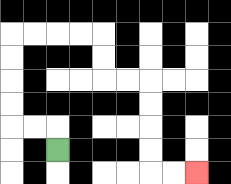{'start': '[2, 6]', 'end': '[8, 7]', 'path_directions': 'U,L,L,U,U,U,U,R,R,R,R,D,D,R,R,D,D,D,D,R,R', 'path_coordinates': '[[2, 6], [2, 5], [1, 5], [0, 5], [0, 4], [0, 3], [0, 2], [0, 1], [1, 1], [2, 1], [3, 1], [4, 1], [4, 2], [4, 3], [5, 3], [6, 3], [6, 4], [6, 5], [6, 6], [6, 7], [7, 7], [8, 7]]'}